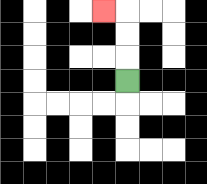{'start': '[5, 3]', 'end': '[4, 0]', 'path_directions': 'U,U,U,L', 'path_coordinates': '[[5, 3], [5, 2], [5, 1], [5, 0], [4, 0]]'}